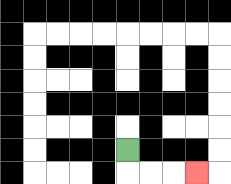{'start': '[5, 6]', 'end': '[8, 7]', 'path_directions': 'D,R,R,R', 'path_coordinates': '[[5, 6], [5, 7], [6, 7], [7, 7], [8, 7]]'}